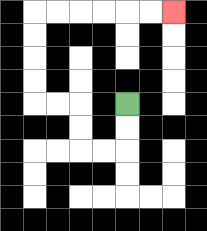{'start': '[5, 4]', 'end': '[7, 0]', 'path_directions': 'D,D,L,L,U,U,L,L,U,U,U,U,R,R,R,R,R,R', 'path_coordinates': '[[5, 4], [5, 5], [5, 6], [4, 6], [3, 6], [3, 5], [3, 4], [2, 4], [1, 4], [1, 3], [1, 2], [1, 1], [1, 0], [2, 0], [3, 0], [4, 0], [5, 0], [6, 0], [7, 0]]'}